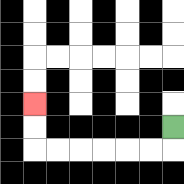{'start': '[7, 5]', 'end': '[1, 4]', 'path_directions': 'D,L,L,L,L,L,L,U,U', 'path_coordinates': '[[7, 5], [7, 6], [6, 6], [5, 6], [4, 6], [3, 6], [2, 6], [1, 6], [1, 5], [1, 4]]'}